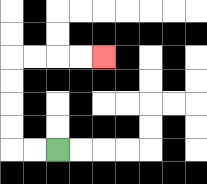{'start': '[2, 6]', 'end': '[4, 2]', 'path_directions': 'L,L,U,U,U,U,R,R,R,R', 'path_coordinates': '[[2, 6], [1, 6], [0, 6], [0, 5], [0, 4], [0, 3], [0, 2], [1, 2], [2, 2], [3, 2], [4, 2]]'}